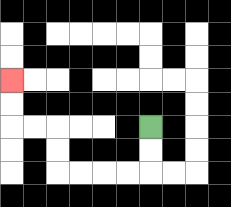{'start': '[6, 5]', 'end': '[0, 3]', 'path_directions': 'D,D,L,L,L,L,U,U,L,L,U,U', 'path_coordinates': '[[6, 5], [6, 6], [6, 7], [5, 7], [4, 7], [3, 7], [2, 7], [2, 6], [2, 5], [1, 5], [0, 5], [0, 4], [0, 3]]'}